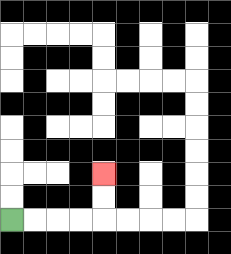{'start': '[0, 9]', 'end': '[4, 7]', 'path_directions': 'R,R,R,R,U,U', 'path_coordinates': '[[0, 9], [1, 9], [2, 9], [3, 9], [4, 9], [4, 8], [4, 7]]'}